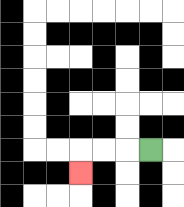{'start': '[6, 6]', 'end': '[3, 7]', 'path_directions': 'L,L,L,D', 'path_coordinates': '[[6, 6], [5, 6], [4, 6], [3, 6], [3, 7]]'}